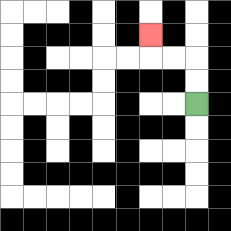{'start': '[8, 4]', 'end': '[6, 1]', 'path_directions': 'U,U,L,L,U', 'path_coordinates': '[[8, 4], [8, 3], [8, 2], [7, 2], [6, 2], [6, 1]]'}